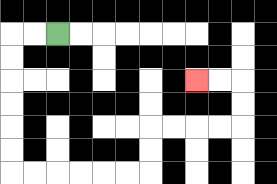{'start': '[2, 1]', 'end': '[8, 3]', 'path_directions': 'L,L,D,D,D,D,D,D,R,R,R,R,R,R,U,U,R,R,R,R,U,U,L,L', 'path_coordinates': '[[2, 1], [1, 1], [0, 1], [0, 2], [0, 3], [0, 4], [0, 5], [0, 6], [0, 7], [1, 7], [2, 7], [3, 7], [4, 7], [5, 7], [6, 7], [6, 6], [6, 5], [7, 5], [8, 5], [9, 5], [10, 5], [10, 4], [10, 3], [9, 3], [8, 3]]'}